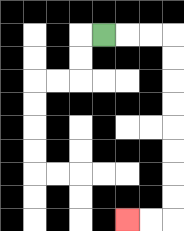{'start': '[4, 1]', 'end': '[5, 9]', 'path_directions': 'R,R,R,D,D,D,D,D,D,D,D,L,L', 'path_coordinates': '[[4, 1], [5, 1], [6, 1], [7, 1], [7, 2], [7, 3], [7, 4], [7, 5], [7, 6], [7, 7], [7, 8], [7, 9], [6, 9], [5, 9]]'}